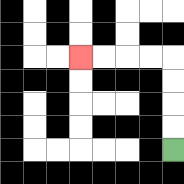{'start': '[7, 6]', 'end': '[3, 2]', 'path_directions': 'U,U,U,U,L,L,L,L', 'path_coordinates': '[[7, 6], [7, 5], [7, 4], [7, 3], [7, 2], [6, 2], [5, 2], [4, 2], [3, 2]]'}